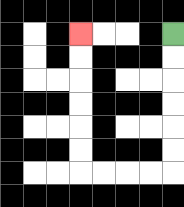{'start': '[7, 1]', 'end': '[3, 1]', 'path_directions': 'D,D,D,D,D,D,L,L,L,L,U,U,U,U,U,U', 'path_coordinates': '[[7, 1], [7, 2], [7, 3], [7, 4], [7, 5], [7, 6], [7, 7], [6, 7], [5, 7], [4, 7], [3, 7], [3, 6], [3, 5], [3, 4], [3, 3], [3, 2], [3, 1]]'}